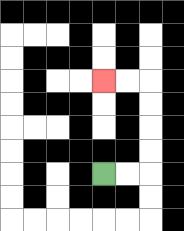{'start': '[4, 7]', 'end': '[4, 3]', 'path_directions': 'R,R,U,U,U,U,L,L', 'path_coordinates': '[[4, 7], [5, 7], [6, 7], [6, 6], [6, 5], [6, 4], [6, 3], [5, 3], [4, 3]]'}